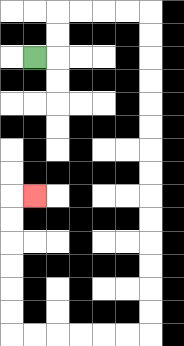{'start': '[1, 2]', 'end': '[1, 8]', 'path_directions': 'R,U,U,R,R,R,R,D,D,D,D,D,D,D,D,D,D,D,D,D,D,L,L,L,L,L,L,U,U,U,U,U,U,R', 'path_coordinates': '[[1, 2], [2, 2], [2, 1], [2, 0], [3, 0], [4, 0], [5, 0], [6, 0], [6, 1], [6, 2], [6, 3], [6, 4], [6, 5], [6, 6], [6, 7], [6, 8], [6, 9], [6, 10], [6, 11], [6, 12], [6, 13], [6, 14], [5, 14], [4, 14], [3, 14], [2, 14], [1, 14], [0, 14], [0, 13], [0, 12], [0, 11], [0, 10], [0, 9], [0, 8], [1, 8]]'}